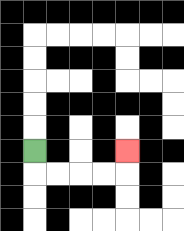{'start': '[1, 6]', 'end': '[5, 6]', 'path_directions': 'D,R,R,R,R,U', 'path_coordinates': '[[1, 6], [1, 7], [2, 7], [3, 7], [4, 7], [5, 7], [5, 6]]'}